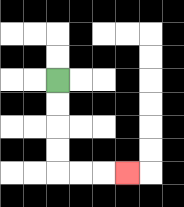{'start': '[2, 3]', 'end': '[5, 7]', 'path_directions': 'D,D,D,D,R,R,R', 'path_coordinates': '[[2, 3], [2, 4], [2, 5], [2, 6], [2, 7], [3, 7], [4, 7], [5, 7]]'}